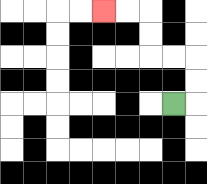{'start': '[7, 4]', 'end': '[4, 0]', 'path_directions': 'R,U,U,L,L,U,U,L,L', 'path_coordinates': '[[7, 4], [8, 4], [8, 3], [8, 2], [7, 2], [6, 2], [6, 1], [6, 0], [5, 0], [4, 0]]'}